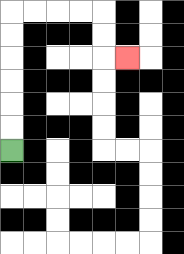{'start': '[0, 6]', 'end': '[5, 2]', 'path_directions': 'U,U,U,U,U,U,R,R,R,R,D,D,R', 'path_coordinates': '[[0, 6], [0, 5], [0, 4], [0, 3], [0, 2], [0, 1], [0, 0], [1, 0], [2, 0], [3, 0], [4, 0], [4, 1], [4, 2], [5, 2]]'}